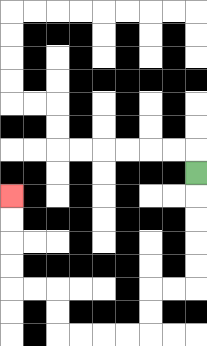{'start': '[8, 7]', 'end': '[0, 8]', 'path_directions': 'D,D,D,D,D,L,L,D,D,L,L,L,L,U,U,L,L,U,U,U,U', 'path_coordinates': '[[8, 7], [8, 8], [8, 9], [8, 10], [8, 11], [8, 12], [7, 12], [6, 12], [6, 13], [6, 14], [5, 14], [4, 14], [3, 14], [2, 14], [2, 13], [2, 12], [1, 12], [0, 12], [0, 11], [0, 10], [0, 9], [0, 8]]'}